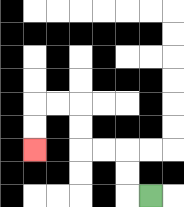{'start': '[6, 8]', 'end': '[1, 6]', 'path_directions': 'L,U,U,L,L,U,U,L,L,D,D', 'path_coordinates': '[[6, 8], [5, 8], [5, 7], [5, 6], [4, 6], [3, 6], [3, 5], [3, 4], [2, 4], [1, 4], [1, 5], [1, 6]]'}